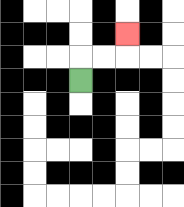{'start': '[3, 3]', 'end': '[5, 1]', 'path_directions': 'U,R,R,U', 'path_coordinates': '[[3, 3], [3, 2], [4, 2], [5, 2], [5, 1]]'}